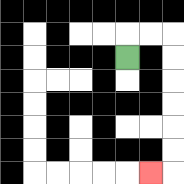{'start': '[5, 2]', 'end': '[6, 7]', 'path_directions': 'U,R,R,D,D,D,D,D,D,L', 'path_coordinates': '[[5, 2], [5, 1], [6, 1], [7, 1], [7, 2], [7, 3], [7, 4], [7, 5], [7, 6], [7, 7], [6, 7]]'}